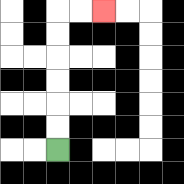{'start': '[2, 6]', 'end': '[4, 0]', 'path_directions': 'U,U,U,U,U,U,R,R', 'path_coordinates': '[[2, 6], [2, 5], [2, 4], [2, 3], [2, 2], [2, 1], [2, 0], [3, 0], [4, 0]]'}